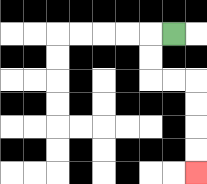{'start': '[7, 1]', 'end': '[8, 7]', 'path_directions': 'L,D,D,R,R,D,D,D,D', 'path_coordinates': '[[7, 1], [6, 1], [6, 2], [6, 3], [7, 3], [8, 3], [8, 4], [8, 5], [8, 6], [8, 7]]'}